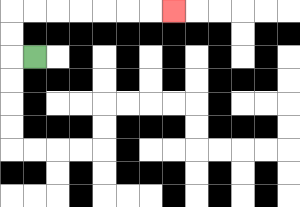{'start': '[1, 2]', 'end': '[7, 0]', 'path_directions': 'L,U,U,R,R,R,R,R,R,R', 'path_coordinates': '[[1, 2], [0, 2], [0, 1], [0, 0], [1, 0], [2, 0], [3, 0], [4, 0], [5, 0], [6, 0], [7, 0]]'}